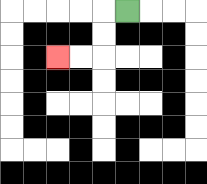{'start': '[5, 0]', 'end': '[2, 2]', 'path_directions': 'L,D,D,L,L', 'path_coordinates': '[[5, 0], [4, 0], [4, 1], [4, 2], [3, 2], [2, 2]]'}